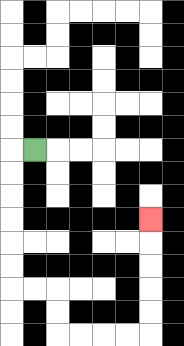{'start': '[1, 6]', 'end': '[6, 9]', 'path_directions': 'L,D,D,D,D,D,D,R,R,D,D,R,R,R,R,U,U,U,U,U', 'path_coordinates': '[[1, 6], [0, 6], [0, 7], [0, 8], [0, 9], [0, 10], [0, 11], [0, 12], [1, 12], [2, 12], [2, 13], [2, 14], [3, 14], [4, 14], [5, 14], [6, 14], [6, 13], [6, 12], [6, 11], [6, 10], [6, 9]]'}